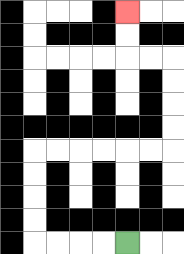{'start': '[5, 10]', 'end': '[5, 0]', 'path_directions': 'L,L,L,L,U,U,U,U,R,R,R,R,R,R,U,U,U,U,L,L,U,U', 'path_coordinates': '[[5, 10], [4, 10], [3, 10], [2, 10], [1, 10], [1, 9], [1, 8], [1, 7], [1, 6], [2, 6], [3, 6], [4, 6], [5, 6], [6, 6], [7, 6], [7, 5], [7, 4], [7, 3], [7, 2], [6, 2], [5, 2], [5, 1], [5, 0]]'}